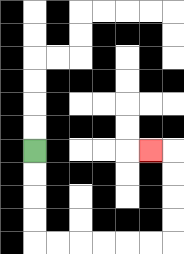{'start': '[1, 6]', 'end': '[6, 6]', 'path_directions': 'D,D,D,D,R,R,R,R,R,R,U,U,U,U,L', 'path_coordinates': '[[1, 6], [1, 7], [1, 8], [1, 9], [1, 10], [2, 10], [3, 10], [4, 10], [5, 10], [6, 10], [7, 10], [7, 9], [7, 8], [7, 7], [7, 6], [6, 6]]'}